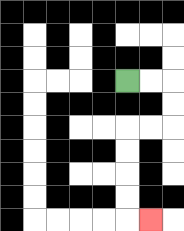{'start': '[5, 3]', 'end': '[6, 9]', 'path_directions': 'R,R,D,D,L,L,D,D,D,D,R', 'path_coordinates': '[[5, 3], [6, 3], [7, 3], [7, 4], [7, 5], [6, 5], [5, 5], [5, 6], [5, 7], [5, 8], [5, 9], [6, 9]]'}